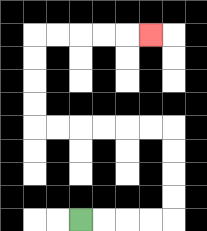{'start': '[3, 9]', 'end': '[6, 1]', 'path_directions': 'R,R,R,R,U,U,U,U,L,L,L,L,L,L,U,U,U,U,R,R,R,R,R', 'path_coordinates': '[[3, 9], [4, 9], [5, 9], [6, 9], [7, 9], [7, 8], [7, 7], [7, 6], [7, 5], [6, 5], [5, 5], [4, 5], [3, 5], [2, 5], [1, 5], [1, 4], [1, 3], [1, 2], [1, 1], [2, 1], [3, 1], [4, 1], [5, 1], [6, 1]]'}